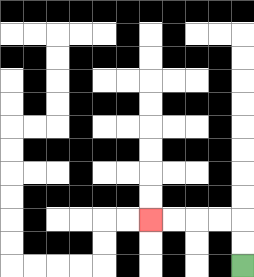{'start': '[10, 11]', 'end': '[6, 9]', 'path_directions': 'U,U,L,L,L,L', 'path_coordinates': '[[10, 11], [10, 10], [10, 9], [9, 9], [8, 9], [7, 9], [6, 9]]'}